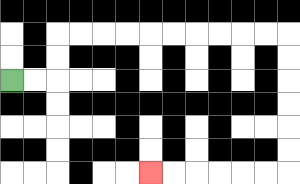{'start': '[0, 3]', 'end': '[6, 7]', 'path_directions': 'R,R,U,U,R,R,R,R,R,R,R,R,R,R,D,D,D,D,D,D,L,L,L,L,L,L', 'path_coordinates': '[[0, 3], [1, 3], [2, 3], [2, 2], [2, 1], [3, 1], [4, 1], [5, 1], [6, 1], [7, 1], [8, 1], [9, 1], [10, 1], [11, 1], [12, 1], [12, 2], [12, 3], [12, 4], [12, 5], [12, 6], [12, 7], [11, 7], [10, 7], [9, 7], [8, 7], [7, 7], [6, 7]]'}